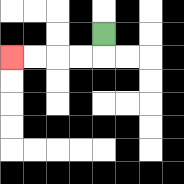{'start': '[4, 1]', 'end': '[0, 2]', 'path_directions': 'D,L,L,L,L', 'path_coordinates': '[[4, 1], [4, 2], [3, 2], [2, 2], [1, 2], [0, 2]]'}